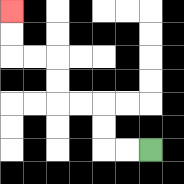{'start': '[6, 6]', 'end': '[0, 0]', 'path_directions': 'L,L,U,U,L,L,U,U,L,L,U,U', 'path_coordinates': '[[6, 6], [5, 6], [4, 6], [4, 5], [4, 4], [3, 4], [2, 4], [2, 3], [2, 2], [1, 2], [0, 2], [0, 1], [0, 0]]'}